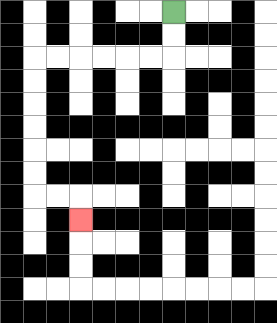{'start': '[7, 0]', 'end': '[3, 9]', 'path_directions': 'D,D,L,L,L,L,L,L,D,D,D,D,D,D,R,R,D', 'path_coordinates': '[[7, 0], [7, 1], [7, 2], [6, 2], [5, 2], [4, 2], [3, 2], [2, 2], [1, 2], [1, 3], [1, 4], [1, 5], [1, 6], [1, 7], [1, 8], [2, 8], [3, 8], [3, 9]]'}